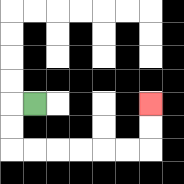{'start': '[1, 4]', 'end': '[6, 4]', 'path_directions': 'L,D,D,R,R,R,R,R,R,U,U', 'path_coordinates': '[[1, 4], [0, 4], [0, 5], [0, 6], [1, 6], [2, 6], [3, 6], [4, 6], [5, 6], [6, 6], [6, 5], [6, 4]]'}